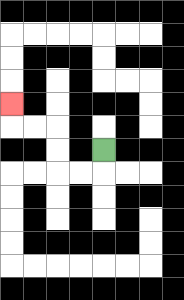{'start': '[4, 6]', 'end': '[0, 4]', 'path_directions': 'D,L,L,U,U,L,L,U', 'path_coordinates': '[[4, 6], [4, 7], [3, 7], [2, 7], [2, 6], [2, 5], [1, 5], [0, 5], [0, 4]]'}